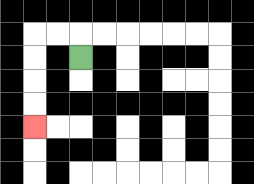{'start': '[3, 2]', 'end': '[1, 5]', 'path_directions': 'U,L,L,D,D,D,D', 'path_coordinates': '[[3, 2], [3, 1], [2, 1], [1, 1], [1, 2], [1, 3], [1, 4], [1, 5]]'}